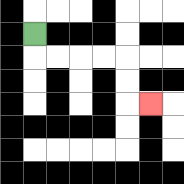{'start': '[1, 1]', 'end': '[6, 4]', 'path_directions': 'D,R,R,R,R,D,D,R', 'path_coordinates': '[[1, 1], [1, 2], [2, 2], [3, 2], [4, 2], [5, 2], [5, 3], [5, 4], [6, 4]]'}